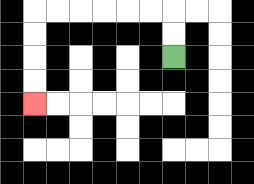{'start': '[7, 2]', 'end': '[1, 4]', 'path_directions': 'U,U,L,L,L,L,L,L,D,D,D,D', 'path_coordinates': '[[7, 2], [7, 1], [7, 0], [6, 0], [5, 0], [4, 0], [3, 0], [2, 0], [1, 0], [1, 1], [1, 2], [1, 3], [1, 4]]'}